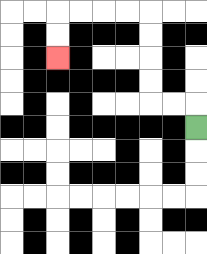{'start': '[8, 5]', 'end': '[2, 2]', 'path_directions': 'U,L,L,U,U,U,U,L,L,L,L,D,D', 'path_coordinates': '[[8, 5], [8, 4], [7, 4], [6, 4], [6, 3], [6, 2], [6, 1], [6, 0], [5, 0], [4, 0], [3, 0], [2, 0], [2, 1], [2, 2]]'}